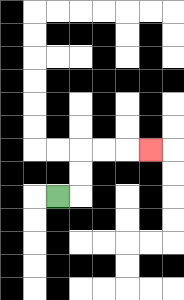{'start': '[2, 8]', 'end': '[6, 6]', 'path_directions': 'R,U,U,R,R,R', 'path_coordinates': '[[2, 8], [3, 8], [3, 7], [3, 6], [4, 6], [5, 6], [6, 6]]'}